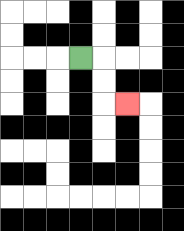{'start': '[3, 2]', 'end': '[5, 4]', 'path_directions': 'R,D,D,R', 'path_coordinates': '[[3, 2], [4, 2], [4, 3], [4, 4], [5, 4]]'}